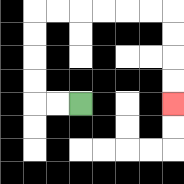{'start': '[3, 4]', 'end': '[7, 4]', 'path_directions': 'L,L,U,U,U,U,R,R,R,R,R,R,D,D,D,D', 'path_coordinates': '[[3, 4], [2, 4], [1, 4], [1, 3], [1, 2], [1, 1], [1, 0], [2, 0], [3, 0], [4, 0], [5, 0], [6, 0], [7, 0], [7, 1], [7, 2], [7, 3], [7, 4]]'}